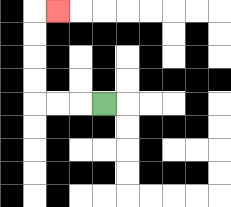{'start': '[4, 4]', 'end': '[2, 0]', 'path_directions': 'L,L,L,U,U,U,U,R', 'path_coordinates': '[[4, 4], [3, 4], [2, 4], [1, 4], [1, 3], [1, 2], [1, 1], [1, 0], [2, 0]]'}